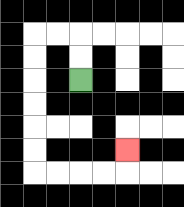{'start': '[3, 3]', 'end': '[5, 6]', 'path_directions': 'U,U,L,L,D,D,D,D,D,D,R,R,R,R,U', 'path_coordinates': '[[3, 3], [3, 2], [3, 1], [2, 1], [1, 1], [1, 2], [1, 3], [1, 4], [1, 5], [1, 6], [1, 7], [2, 7], [3, 7], [4, 7], [5, 7], [5, 6]]'}